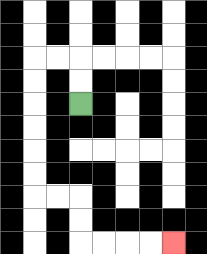{'start': '[3, 4]', 'end': '[7, 10]', 'path_directions': 'U,U,L,L,D,D,D,D,D,D,R,R,D,D,R,R,R,R', 'path_coordinates': '[[3, 4], [3, 3], [3, 2], [2, 2], [1, 2], [1, 3], [1, 4], [1, 5], [1, 6], [1, 7], [1, 8], [2, 8], [3, 8], [3, 9], [3, 10], [4, 10], [5, 10], [6, 10], [7, 10]]'}